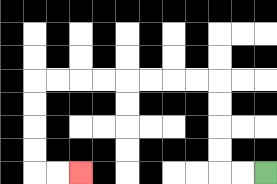{'start': '[11, 7]', 'end': '[3, 7]', 'path_directions': 'L,L,U,U,U,U,L,L,L,L,L,L,L,L,D,D,D,D,R,R', 'path_coordinates': '[[11, 7], [10, 7], [9, 7], [9, 6], [9, 5], [9, 4], [9, 3], [8, 3], [7, 3], [6, 3], [5, 3], [4, 3], [3, 3], [2, 3], [1, 3], [1, 4], [1, 5], [1, 6], [1, 7], [2, 7], [3, 7]]'}